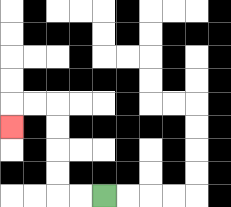{'start': '[4, 8]', 'end': '[0, 5]', 'path_directions': 'L,L,U,U,U,U,L,L,D', 'path_coordinates': '[[4, 8], [3, 8], [2, 8], [2, 7], [2, 6], [2, 5], [2, 4], [1, 4], [0, 4], [0, 5]]'}